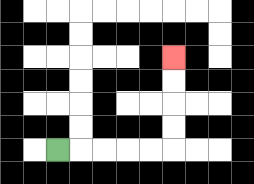{'start': '[2, 6]', 'end': '[7, 2]', 'path_directions': 'R,R,R,R,R,U,U,U,U', 'path_coordinates': '[[2, 6], [3, 6], [4, 6], [5, 6], [6, 6], [7, 6], [7, 5], [7, 4], [7, 3], [7, 2]]'}